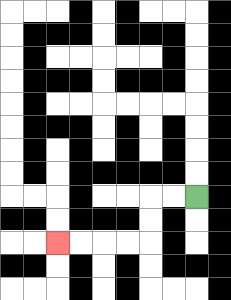{'start': '[8, 8]', 'end': '[2, 10]', 'path_directions': 'L,L,D,D,L,L,L,L', 'path_coordinates': '[[8, 8], [7, 8], [6, 8], [6, 9], [6, 10], [5, 10], [4, 10], [3, 10], [2, 10]]'}